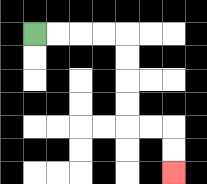{'start': '[1, 1]', 'end': '[7, 7]', 'path_directions': 'R,R,R,R,D,D,D,D,R,R,D,D', 'path_coordinates': '[[1, 1], [2, 1], [3, 1], [4, 1], [5, 1], [5, 2], [5, 3], [5, 4], [5, 5], [6, 5], [7, 5], [7, 6], [7, 7]]'}